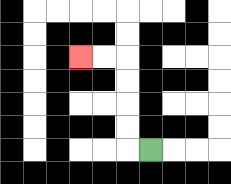{'start': '[6, 6]', 'end': '[3, 2]', 'path_directions': 'L,U,U,U,U,L,L', 'path_coordinates': '[[6, 6], [5, 6], [5, 5], [5, 4], [5, 3], [5, 2], [4, 2], [3, 2]]'}